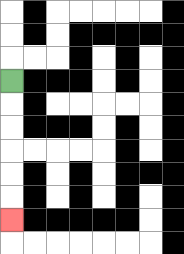{'start': '[0, 3]', 'end': '[0, 9]', 'path_directions': 'D,D,D,D,D,D', 'path_coordinates': '[[0, 3], [0, 4], [0, 5], [0, 6], [0, 7], [0, 8], [0, 9]]'}